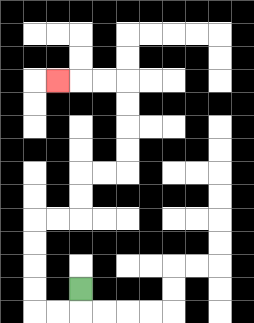{'start': '[3, 12]', 'end': '[2, 3]', 'path_directions': 'D,L,L,U,U,U,U,R,R,U,U,R,R,U,U,U,U,L,L,L', 'path_coordinates': '[[3, 12], [3, 13], [2, 13], [1, 13], [1, 12], [1, 11], [1, 10], [1, 9], [2, 9], [3, 9], [3, 8], [3, 7], [4, 7], [5, 7], [5, 6], [5, 5], [5, 4], [5, 3], [4, 3], [3, 3], [2, 3]]'}